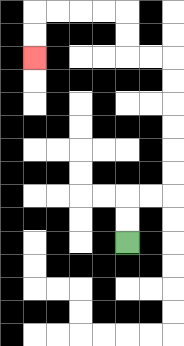{'start': '[5, 10]', 'end': '[1, 2]', 'path_directions': 'U,U,R,R,U,U,U,U,U,U,L,L,U,U,L,L,L,L,D,D', 'path_coordinates': '[[5, 10], [5, 9], [5, 8], [6, 8], [7, 8], [7, 7], [7, 6], [7, 5], [7, 4], [7, 3], [7, 2], [6, 2], [5, 2], [5, 1], [5, 0], [4, 0], [3, 0], [2, 0], [1, 0], [1, 1], [1, 2]]'}